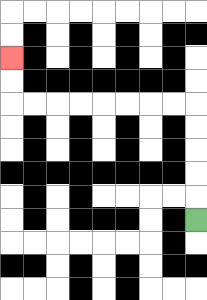{'start': '[8, 9]', 'end': '[0, 2]', 'path_directions': 'U,U,U,U,U,L,L,L,L,L,L,L,L,U,U', 'path_coordinates': '[[8, 9], [8, 8], [8, 7], [8, 6], [8, 5], [8, 4], [7, 4], [6, 4], [5, 4], [4, 4], [3, 4], [2, 4], [1, 4], [0, 4], [0, 3], [0, 2]]'}